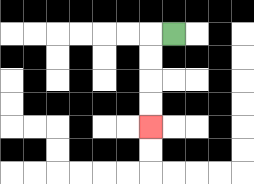{'start': '[7, 1]', 'end': '[6, 5]', 'path_directions': 'L,D,D,D,D', 'path_coordinates': '[[7, 1], [6, 1], [6, 2], [6, 3], [6, 4], [6, 5]]'}